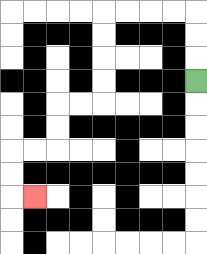{'start': '[8, 3]', 'end': '[1, 8]', 'path_directions': 'U,U,U,L,L,L,L,D,D,D,D,L,L,D,D,L,L,D,D,R', 'path_coordinates': '[[8, 3], [8, 2], [8, 1], [8, 0], [7, 0], [6, 0], [5, 0], [4, 0], [4, 1], [4, 2], [4, 3], [4, 4], [3, 4], [2, 4], [2, 5], [2, 6], [1, 6], [0, 6], [0, 7], [0, 8], [1, 8]]'}